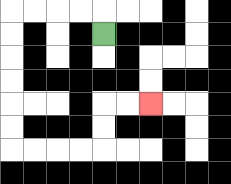{'start': '[4, 1]', 'end': '[6, 4]', 'path_directions': 'U,L,L,L,L,D,D,D,D,D,D,R,R,R,R,U,U,R,R', 'path_coordinates': '[[4, 1], [4, 0], [3, 0], [2, 0], [1, 0], [0, 0], [0, 1], [0, 2], [0, 3], [0, 4], [0, 5], [0, 6], [1, 6], [2, 6], [3, 6], [4, 6], [4, 5], [4, 4], [5, 4], [6, 4]]'}